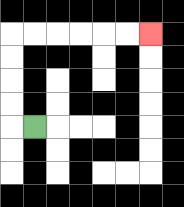{'start': '[1, 5]', 'end': '[6, 1]', 'path_directions': 'L,U,U,U,U,R,R,R,R,R,R', 'path_coordinates': '[[1, 5], [0, 5], [0, 4], [0, 3], [0, 2], [0, 1], [1, 1], [2, 1], [3, 1], [4, 1], [5, 1], [6, 1]]'}